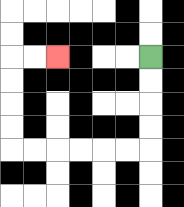{'start': '[6, 2]', 'end': '[2, 2]', 'path_directions': 'D,D,D,D,L,L,L,L,L,L,U,U,U,U,R,R', 'path_coordinates': '[[6, 2], [6, 3], [6, 4], [6, 5], [6, 6], [5, 6], [4, 6], [3, 6], [2, 6], [1, 6], [0, 6], [0, 5], [0, 4], [0, 3], [0, 2], [1, 2], [2, 2]]'}